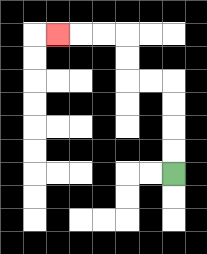{'start': '[7, 7]', 'end': '[2, 1]', 'path_directions': 'U,U,U,U,L,L,U,U,L,L,L', 'path_coordinates': '[[7, 7], [7, 6], [7, 5], [7, 4], [7, 3], [6, 3], [5, 3], [5, 2], [5, 1], [4, 1], [3, 1], [2, 1]]'}